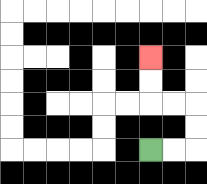{'start': '[6, 6]', 'end': '[6, 2]', 'path_directions': 'R,R,U,U,L,L,U,U', 'path_coordinates': '[[6, 6], [7, 6], [8, 6], [8, 5], [8, 4], [7, 4], [6, 4], [6, 3], [6, 2]]'}